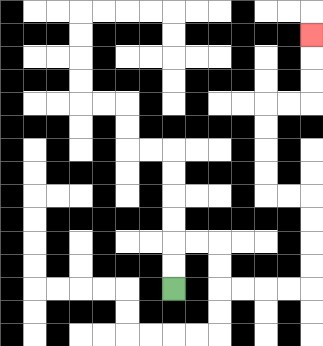{'start': '[7, 12]', 'end': '[13, 1]', 'path_directions': 'U,U,R,R,D,D,R,R,R,R,U,U,U,U,L,L,U,U,U,U,R,R,U,U,U', 'path_coordinates': '[[7, 12], [7, 11], [7, 10], [8, 10], [9, 10], [9, 11], [9, 12], [10, 12], [11, 12], [12, 12], [13, 12], [13, 11], [13, 10], [13, 9], [13, 8], [12, 8], [11, 8], [11, 7], [11, 6], [11, 5], [11, 4], [12, 4], [13, 4], [13, 3], [13, 2], [13, 1]]'}